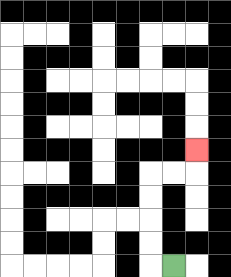{'start': '[7, 11]', 'end': '[8, 6]', 'path_directions': 'L,U,U,U,U,R,R,U', 'path_coordinates': '[[7, 11], [6, 11], [6, 10], [6, 9], [6, 8], [6, 7], [7, 7], [8, 7], [8, 6]]'}